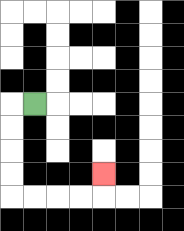{'start': '[1, 4]', 'end': '[4, 7]', 'path_directions': 'L,D,D,D,D,R,R,R,R,U', 'path_coordinates': '[[1, 4], [0, 4], [0, 5], [0, 6], [0, 7], [0, 8], [1, 8], [2, 8], [3, 8], [4, 8], [4, 7]]'}